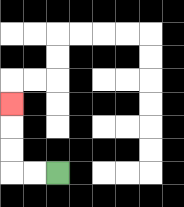{'start': '[2, 7]', 'end': '[0, 4]', 'path_directions': 'L,L,U,U,U', 'path_coordinates': '[[2, 7], [1, 7], [0, 7], [0, 6], [0, 5], [0, 4]]'}